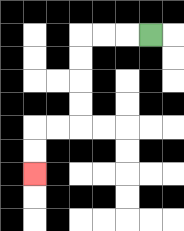{'start': '[6, 1]', 'end': '[1, 7]', 'path_directions': 'L,L,L,D,D,D,D,L,L,D,D', 'path_coordinates': '[[6, 1], [5, 1], [4, 1], [3, 1], [3, 2], [3, 3], [3, 4], [3, 5], [2, 5], [1, 5], [1, 6], [1, 7]]'}